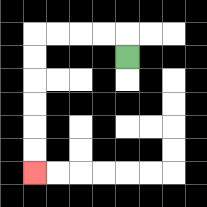{'start': '[5, 2]', 'end': '[1, 7]', 'path_directions': 'U,L,L,L,L,D,D,D,D,D,D', 'path_coordinates': '[[5, 2], [5, 1], [4, 1], [3, 1], [2, 1], [1, 1], [1, 2], [1, 3], [1, 4], [1, 5], [1, 6], [1, 7]]'}